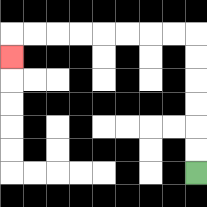{'start': '[8, 7]', 'end': '[0, 2]', 'path_directions': 'U,U,U,U,U,U,L,L,L,L,L,L,L,L,D', 'path_coordinates': '[[8, 7], [8, 6], [8, 5], [8, 4], [8, 3], [8, 2], [8, 1], [7, 1], [6, 1], [5, 1], [4, 1], [3, 1], [2, 1], [1, 1], [0, 1], [0, 2]]'}